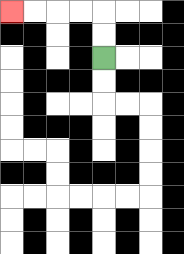{'start': '[4, 2]', 'end': '[0, 0]', 'path_directions': 'U,U,L,L,L,L', 'path_coordinates': '[[4, 2], [4, 1], [4, 0], [3, 0], [2, 0], [1, 0], [0, 0]]'}